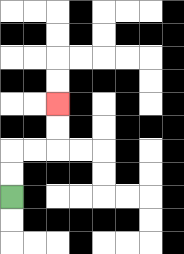{'start': '[0, 8]', 'end': '[2, 4]', 'path_directions': 'U,U,R,R,U,U', 'path_coordinates': '[[0, 8], [0, 7], [0, 6], [1, 6], [2, 6], [2, 5], [2, 4]]'}